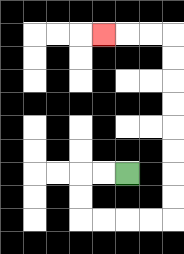{'start': '[5, 7]', 'end': '[4, 1]', 'path_directions': 'L,L,D,D,R,R,R,R,U,U,U,U,U,U,U,U,L,L,L', 'path_coordinates': '[[5, 7], [4, 7], [3, 7], [3, 8], [3, 9], [4, 9], [5, 9], [6, 9], [7, 9], [7, 8], [7, 7], [7, 6], [7, 5], [7, 4], [7, 3], [7, 2], [7, 1], [6, 1], [5, 1], [4, 1]]'}